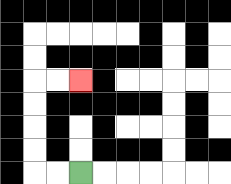{'start': '[3, 7]', 'end': '[3, 3]', 'path_directions': 'L,L,U,U,U,U,R,R', 'path_coordinates': '[[3, 7], [2, 7], [1, 7], [1, 6], [1, 5], [1, 4], [1, 3], [2, 3], [3, 3]]'}